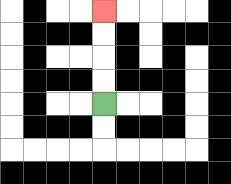{'start': '[4, 4]', 'end': '[4, 0]', 'path_directions': 'U,U,U,U', 'path_coordinates': '[[4, 4], [4, 3], [4, 2], [4, 1], [4, 0]]'}